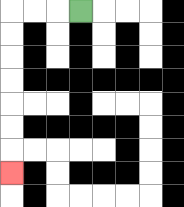{'start': '[3, 0]', 'end': '[0, 7]', 'path_directions': 'L,L,L,D,D,D,D,D,D,D', 'path_coordinates': '[[3, 0], [2, 0], [1, 0], [0, 0], [0, 1], [0, 2], [0, 3], [0, 4], [0, 5], [0, 6], [0, 7]]'}